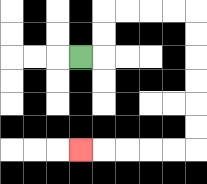{'start': '[3, 2]', 'end': '[3, 6]', 'path_directions': 'R,U,U,R,R,R,R,D,D,D,D,D,D,L,L,L,L,L', 'path_coordinates': '[[3, 2], [4, 2], [4, 1], [4, 0], [5, 0], [6, 0], [7, 0], [8, 0], [8, 1], [8, 2], [8, 3], [8, 4], [8, 5], [8, 6], [7, 6], [6, 6], [5, 6], [4, 6], [3, 6]]'}